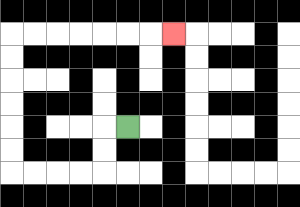{'start': '[5, 5]', 'end': '[7, 1]', 'path_directions': 'L,D,D,L,L,L,L,U,U,U,U,U,U,R,R,R,R,R,R,R', 'path_coordinates': '[[5, 5], [4, 5], [4, 6], [4, 7], [3, 7], [2, 7], [1, 7], [0, 7], [0, 6], [0, 5], [0, 4], [0, 3], [0, 2], [0, 1], [1, 1], [2, 1], [3, 1], [4, 1], [5, 1], [6, 1], [7, 1]]'}